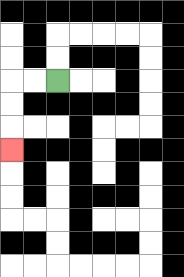{'start': '[2, 3]', 'end': '[0, 6]', 'path_directions': 'L,L,D,D,D', 'path_coordinates': '[[2, 3], [1, 3], [0, 3], [0, 4], [0, 5], [0, 6]]'}